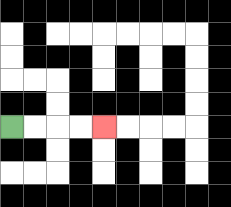{'start': '[0, 5]', 'end': '[4, 5]', 'path_directions': 'R,R,R,R', 'path_coordinates': '[[0, 5], [1, 5], [2, 5], [3, 5], [4, 5]]'}